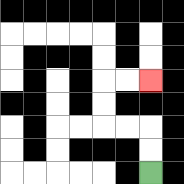{'start': '[6, 7]', 'end': '[6, 3]', 'path_directions': 'U,U,L,L,U,U,R,R', 'path_coordinates': '[[6, 7], [6, 6], [6, 5], [5, 5], [4, 5], [4, 4], [4, 3], [5, 3], [6, 3]]'}